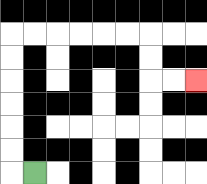{'start': '[1, 7]', 'end': '[8, 3]', 'path_directions': 'L,U,U,U,U,U,U,R,R,R,R,R,R,D,D,R,R', 'path_coordinates': '[[1, 7], [0, 7], [0, 6], [0, 5], [0, 4], [0, 3], [0, 2], [0, 1], [1, 1], [2, 1], [3, 1], [4, 1], [5, 1], [6, 1], [6, 2], [6, 3], [7, 3], [8, 3]]'}